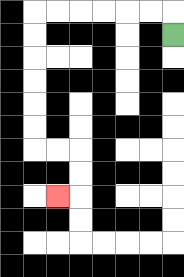{'start': '[7, 1]', 'end': '[2, 8]', 'path_directions': 'U,L,L,L,L,L,L,D,D,D,D,D,D,R,R,D,D,L', 'path_coordinates': '[[7, 1], [7, 0], [6, 0], [5, 0], [4, 0], [3, 0], [2, 0], [1, 0], [1, 1], [1, 2], [1, 3], [1, 4], [1, 5], [1, 6], [2, 6], [3, 6], [3, 7], [3, 8], [2, 8]]'}